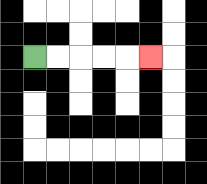{'start': '[1, 2]', 'end': '[6, 2]', 'path_directions': 'R,R,R,R,R', 'path_coordinates': '[[1, 2], [2, 2], [3, 2], [4, 2], [5, 2], [6, 2]]'}